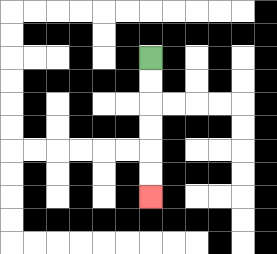{'start': '[6, 2]', 'end': '[6, 8]', 'path_directions': 'D,D,D,D,D,D', 'path_coordinates': '[[6, 2], [6, 3], [6, 4], [6, 5], [6, 6], [6, 7], [6, 8]]'}